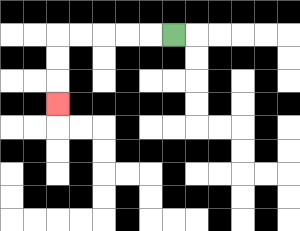{'start': '[7, 1]', 'end': '[2, 4]', 'path_directions': 'L,L,L,L,L,D,D,D', 'path_coordinates': '[[7, 1], [6, 1], [5, 1], [4, 1], [3, 1], [2, 1], [2, 2], [2, 3], [2, 4]]'}